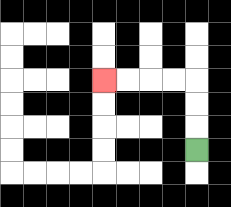{'start': '[8, 6]', 'end': '[4, 3]', 'path_directions': 'U,U,U,L,L,L,L', 'path_coordinates': '[[8, 6], [8, 5], [8, 4], [8, 3], [7, 3], [6, 3], [5, 3], [4, 3]]'}